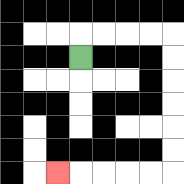{'start': '[3, 2]', 'end': '[2, 7]', 'path_directions': 'U,R,R,R,R,D,D,D,D,D,D,L,L,L,L,L', 'path_coordinates': '[[3, 2], [3, 1], [4, 1], [5, 1], [6, 1], [7, 1], [7, 2], [7, 3], [7, 4], [7, 5], [7, 6], [7, 7], [6, 7], [5, 7], [4, 7], [3, 7], [2, 7]]'}